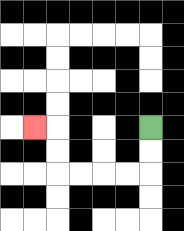{'start': '[6, 5]', 'end': '[1, 5]', 'path_directions': 'D,D,L,L,L,L,U,U,L', 'path_coordinates': '[[6, 5], [6, 6], [6, 7], [5, 7], [4, 7], [3, 7], [2, 7], [2, 6], [2, 5], [1, 5]]'}